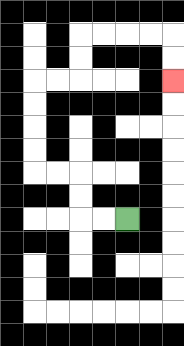{'start': '[5, 9]', 'end': '[7, 3]', 'path_directions': 'L,L,U,U,L,L,U,U,U,U,R,R,U,U,R,R,R,R,D,D', 'path_coordinates': '[[5, 9], [4, 9], [3, 9], [3, 8], [3, 7], [2, 7], [1, 7], [1, 6], [1, 5], [1, 4], [1, 3], [2, 3], [3, 3], [3, 2], [3, 1], [4, 1], [5, 1], [6, 1], [7, 1], [7, 2], [7, 3]]'}